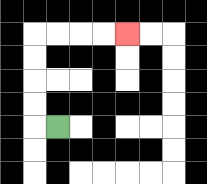{'start': '[2, 5]', 'end': '[5, 1]', 'path_directions': 'L,U,U,U,U,R,R,R,R', 'path_coordinates': '[[2, 5], [1, 5], [1, 4], [1, 3], [1, 2], [1, 1], [2, 1], [3, 1], [4, 1], [5, 1]]'}